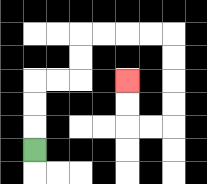{'start': '[1, 6]', 'end': '[5, 3]', 'path_directions': 'U,U,U,R,R,U,U,R,R,R,R,D,D,D,D,L,L,U,U', 'path_coordinates': '[[1, 6], [1, 5], [1, 4], [1, 3], [2, 3], [3, 3], [3, 2], [3, 1], [4, 1], [5, 1], [6, 1], [7, 1], [7, 2], [7, 3], [7, 4], [7, 5], [6, 5], [5, 5], [5, 4], [5, 3]]'}